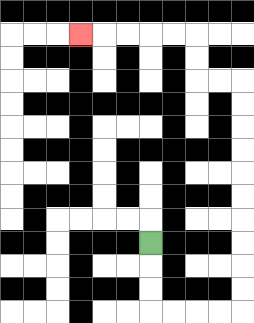{'start': '[6, 10]', 'end': '[3, 1]', 'path_directions': 'D,D,D,R,R,R,R,U,U,U,U,U,U,U,U,U,U,L,L,U,U,L,L,L,L,L', 'path_coordinates': '[[6, 10], [6, 11], [6, 12], [6, 13], [7, 13], [8, 13], [9, 13], [10, 13], [10, 12], [10, 11], [10, 10], [10, 9], [10, 8], [10, 7], [10, 6], [10, 5], [10, 4], [10, 3], [9, 3], [8, 3], [8, 2], [8, 1], [7, 1], [6, 1], [5, 1], [4, 1], [3, 1]]'}